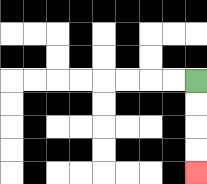{'start': '[8, 3]', 'end': '[8, 7]', 'path_directions': 'D,D,D,D', 'path_coordinates': '[[8, 3], [8, 4], [8, 5], [8, 6], [8, 7]]'}